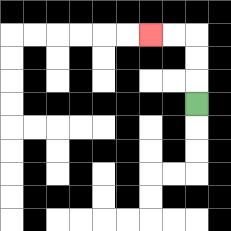{'start': '[8, 4]', 'end': '[6, 1]', 'path_directions': 'U,U,U,L,L', 'path_coordinates': '[[8, 4], [8, 3], [8, 2], [8, 1], [7, 1], [6, 1]]'}